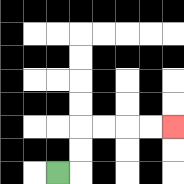{'start': '[2, 7]', 'end': '[7, 5]', 'path_directions': 'R,U,U,R,R,R,R', 'path_coordinates': '[[2, 7], [3, 7], [3, 6], [3, 5], [4, 5], [5, 5], [6, 5], [7, 5]]'}